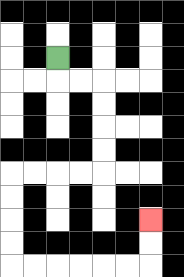{'start': '[2, 2]', 'end': '[6, 9]', 'path_directions': 'D,R,R,D,D,D,D,L,L,L,L,D,D,D,D,R,R,R,R,R,R,U,U', 'path_coordinates': '[[2, 2], [2, 3], [3, 3], [4, 3], [4, 4], [4, 5], [4, 6], [4, 7], [3, 7], [2, 7], [1, 7], [0, 7], [0, 8], [0, 9], [0, 10], [0, 11], [1, 11], [2, 11], [3, 11], [4, 11], [5, 11], [6, 11], [6, 10], [6, 9]]'}